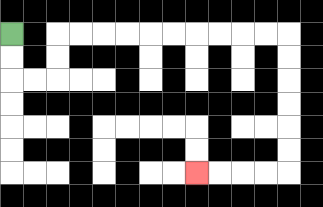{'start': '[0, 1]', 'end': '[8, 7]', 'path_directions': 'D,D,R,R,U,U,R,R,R,R,R,R,R,R,R,R,D,D,D,D,D,D,L,L,L,L', 'path_coordinates': '[[0, 1], [0, 2], [0, 3], [1, 3], [2, 3], [2, 2], [2, 1], [3, 1], [4, 1], [5, 1], [6, 1], [7, 1], [8, 1], [9, 1], [10, 1], [11, 1], [12, 1], [12, 2], [12, 3], [12, 4], [12, 5], [12, 6], [12, 7], [11, 7], [10, 7], [9, 7], [8, 7]]'}